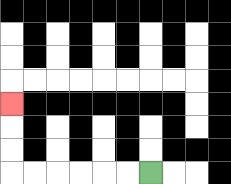{'start': '[6, 7]', 'end': '[0, 4]', 'path_directions': 'L,L,L,L,L,L,U,U,U', 'path_coordinates': '[[6, 7], [5, 7], [4, 7], [3, 7], [2, 7], [1, 7], [0, 7], [0, 6], [0, 5], [0, 4]]'}